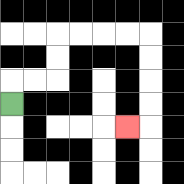{'start': '[0, 4]', 'end': '[5, 5]', 'path_directions': 'U,R,R,U,U,R,R,R,R,D,D,D,D,L', 'path_coordinates': '[[0, 4], [0, 3], [1, 3], [2, 3], [2, 2], [2, 1], [3, 1], [4, 1], [5, 1], [6, 1], [6, 2], [6, 3], [6, 4], [6, 5], [5, 5]]'}